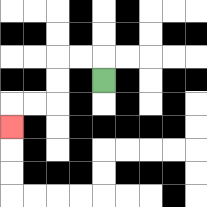{'start': '[4, 3]', 'end': '[0, 5]', 'path_directions': 'U,L,L,D,D,L,L,D', 'path_coordinates': '[[4, 3], [4, 2], [3, 2], [2, 2], [2, 3], [2, 4], [1, 4], [0, 4], [0, 5]]'}